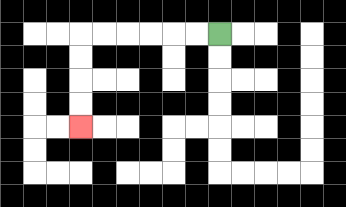{'start': '[9, 1]', 'end': '[3, 5]', 'path_directions': 'L,L,L,L,L,L,D,D,D,D', 'path_coordinates': '[[9, 1], [8, 1], [7, 1], [6, 1], [5, 1], [4, 1], [3, 1], [3, 2], [3, 3], [3, 4], [3, 5]]'}